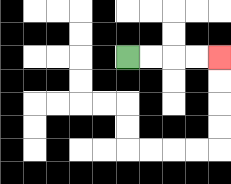{'start': '[5, 2]', 'end': '[9, 2]', 'path_directions': 'R,R,R,R', 'path_coordinates': '[[5, 2], [6, 2], [7, 2], [8, 2], [9, 2]]'}